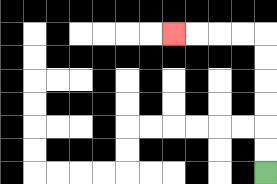{'start': '[11, 7]', 'end': '[7, 1]', 'path_directions': 'U,U,U,U,U,U,L,L,L,L', 'path_coordinates': '[[11, 7], [11, 6], [11, 5], [11, 4], [11, 3], [11, 2], [11, 1], [10, 1], [9, 1], [8, 1], [7, 1]]'}